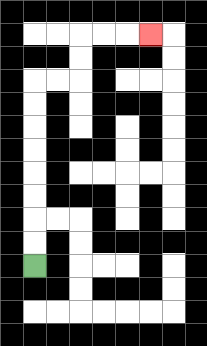{'start': '[1, 11]', 'end': '[6, 1]', 'path_directions': 'U,U,U,U,U,U,U,U,R,R,U,U,R,R,R', 'path_coordinates': '[[1, 11], [1, 10], [1, 9], [1, 8], [1, 7], [1, 6], [1, 5], [1, 4], [1, 3], [2, 3], [3, 3], [3, 2], [3, 1], [4, 1], [5, 1], [6, 1]]'}